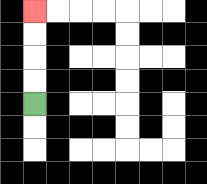{'start': '[1, 4]', 'end': '[1, 0]', 'path_directions': 'U,U,U,U', 'path_coordinates': '[[1, 4], [1, 3], [1, 2], [1, 1], [1, 0]]'}